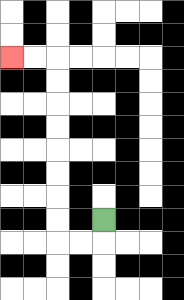{'start': '[4, 9]', 'end': '[0, 2]', 'path_directions': 'D,L,L,U,U,U,U,U,U,U,U,L,L', 'path_coordinates': '[[4, 9], [4, 10], [3, 10], [2, 10], [2, 9], [2, 8], [2, 7], [2, 6], [2, 5], [2, 4], [2, 3], [2, 2], [1, 2], [0, 2]]'}